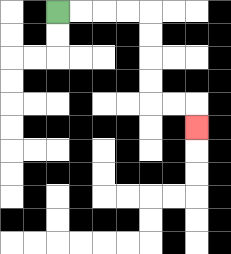{'start': '[2, 0]', 'end': '[8, 5]', 'path_directions': 'R,R,R,R,D,D,D,D,R,R,D', 'path_coordinates': '[[2, 0], [3, 0], [4, 0], [5, 0], [6, 0], [6, 1], [6, 2], [6, 3], [6, 4], [7, 4], [8, 4], [8, 5]]'}